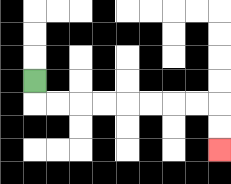{'start': '[1, 3]', 'end': '[9, 6]', 'path_directions': 'D,R,R,R,R,R,R,R,R,D,D', 'path_coordinates': '[[1, 3], [1, 4], [2, 4], [3, 4], [4, 4], [5, 4], [6, 4], [7, 4], [8, 4], [9, 4], [9, 5], [9, 6]]'}